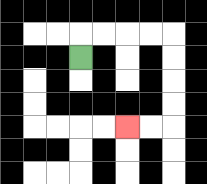{'start': '[3, 2]', 'end': '[5, 5]', 'path_directions': 'U,R,R,R,R,D,D,D,D,L,L', 'path_coordinates': '[[3, 2], [3, 1], [4, 1], [5, 1], [6, 1], [7, 1], [7, 2], [7, 3], [7, 4], [7, 5], [6, 5], [5, 5]]'}